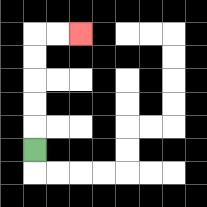{'start': '[1, 6]', 'end': '[3, 1]', 'path_directions': 'U,U,U,U,U,R,R', 'path_coordinates': '[[1, 6], [1, 5], [1, 4], [1, 3], [1, 2], [1, 1], [2, 1], [3, 1]]'}